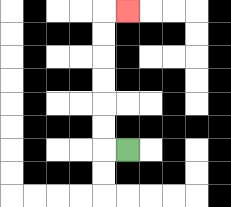{'start': '[5, 6]', 'end': '[5, 0]', 'path_directions': 'L,U,U,U,U,U,U,R', 'path_coordinates': '[[5, 6], [4, 6], [4, 5], [4, 4], [4, 3], [4, 2], [4, 1], [4, 0], [5, 0]]'}